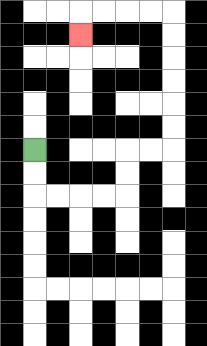{'start': '[1, 6]', 'end': '[3, 1]', 'path_directions': 'D,D,R,R,R,R,U,U,R,R,U,U,U,U,U,U,L,L,L,L,D', 'path_coordinates': '[[1, 6], [1, 7], [1, 8], [2, 8], [3, 8], [4, 8], [5, 8], [5, 7], [5, 6], [6, 6], [7, 6], [7, 5], [7, 4], [7, 3], [7, 2], [7, 1], [7, 0], [6, 0], [5, 0], [4, 0], [3, 0], [3, 1]]'}